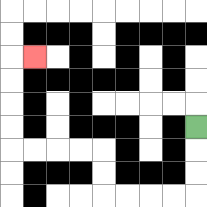{'start': '[8, 5]', 'end': '[1, 2]', 'path_directions': 'D,D,D,L,L,L,L,U,U,L,L,L,L,U,U,U,U,R', 'path_coordinates': '[[8, 5], [8, 6], [8, 7], [8, 8], [7, 8], [6, 8], [5, 8], [4, 8], [4, 7], [4, 6], [3, 6], [2, 6], [1, 6], [0, 6], [0, 5], [0, 4], [0, 3], [0, 2], [1, 2]]'}